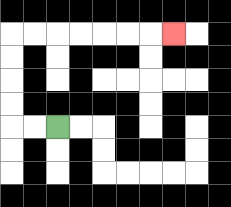{'start': '[2, 5]', 'end': '[7, 1]', 'path_directions': 'L,L,U,U,U,U,R,R,R,R,R,R,R', 'path_coordinates': '[[2, 5], [1, 5], [0, 5], [0, 4], [0, 3], [0, 2], [0, 1], [1, 1], [2, 1], [3, 1], [4, 1], [5, 1], [6, 1], [7, 1]]'}